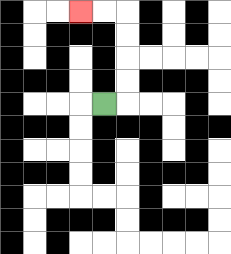{'start': '[4, 4]', 'end': '[3, 0]', 'path_directions': 'R,U,U,U,U,L,L', 'path_coordinates': '[[4, 4], [5, 4], [5, 3], [5, 2], [5, 1], [5, 0], [4, 0], [3, 0]]'}